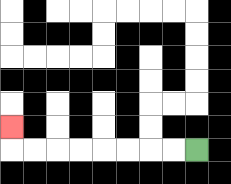{'start': '[8, 6]', 'end': '[0, 5]', 'path_directions': 'L,L,L,L,L,L,L,L,U', 'path_coordinates': '[[8, 6], [7, 6], [6, 6], [5, 6], [4, 6], [3, 6], [2, 6], [1, 6], [0, 6], [0, 5]]'}